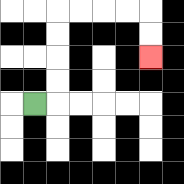{'start': '[1, 4]', 'end': '[6, 2]', 'path_directions': 'R,U,U,U,U,R,R,R,R,D,D', 'path_coordinates': '[[1, 4], [2, 4], [2, 3], [2, 2], [2, 1], [2, 0], [3, 0], [4, 0], [5, 0], [6, 0], [6, 1], [6, 2]]'}